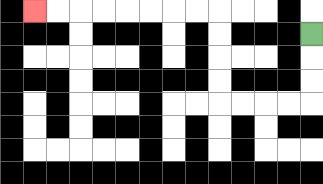{'start': '[13, 1]', 'end': '[1, 0]', 'path_directions': 'D,D,D,L,L,L,L,U,U,U,U,L,L,L,L,L,L,L,L', 'path_coordinates': '[[13, 1], [13, 2], [13, 3], [13, 4], [12, 4], [11, 4], [10, 4], [9, 4], [9, 3], [9, 2], [9, 1], [9, 0], [8, 0], [7, 0], [6, 0], [5, 0], [4, 0], [3, 0], [2, 0], [1, 0]]'}